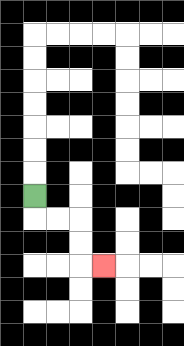{'start': '[1, 8]', 'end': '[4, 11]', 'path_directions': 'D,R,R,D,D,R', 'path_coordinates': '[[1, 8], [1, 9], [2, 9], [3, 9], [3, 10], [3, 11], [4, 11]]'}